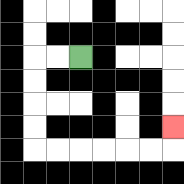{'start': '[3, 2]', 'end': '[7, 5]', 'path_directions': 'L,L,D,D,D,D,R,R,R,R,R,R,U', 'path_coordinates': '[[3, 2], [2, 2], [1, 2], [1, 3], [1, 4], [1, 5], [1, 6], [2, 6], [3, 6], [4, 6], [5, 6], [6, 6], [7, 6], [7, 5]]'}